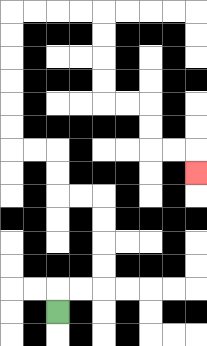{'start': '[2, 13]', 'end': '[8, 7]', 'path_directions': 'U,R,R,U,U,U,U,L,L,U,U,L,L,U,U,U,U,U,U,R,R,R,R,D,D,D,D,R,R,D,D,R,R,D', 'path_coordinates': '[[2, 13], [2, 12], [3, 12], [4, 12], [4, 11], [4, 10], [4, 9], [4, 8], [3, 8], [2, 8], [2, 7], [2, 6], [1, 6], [0, 6], [0, 5], [0, 4], [0, 3], [0, 2], [0, 1], [0, 0], [1, 0], [2, 0], [3, 0], [4, 0], [4, 1], [4, 2], [4, 3], [4, 4], [5, 4], [6, 4], [6, 5], [6, 6], [7, 6], [8, 6], [8, 7]]'}